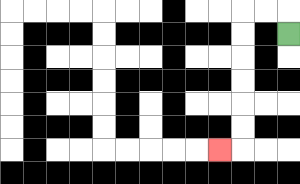{'start': '[12, 1]', 'end': '[9, 6]', 'path_directions': 'U,L,L,D,D,D,D,D,D,L', 'path_coordinates': '[[12, 1], [12, 0], [11, 0], [10, 0], [10, 1], [10, 2], [10, 3], [10, 4], [10, 5], [10, 6], [9, 6]]'}